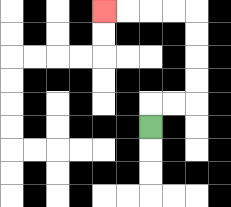{'start': '[6, 5]', 'end': '[4, 0]', 'path_directions': 'U,R,R,U,U,U,U,L,L,L,L', 'path_coordinates': '[[6, 5], [6, 4], [7, 4], [8, 4], [8, 3], [8, 2], [8, 1], [8, 0], [7, 0], [6, 0], [5, 0], [4, 0]]'}